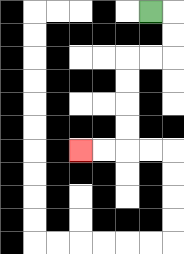{'start': '[6, 0]', 'end': '[3, 6]', 'path_directions': 'R,D,D,L,L,D,D,D,D,L,L', 'path_coordinates': '[[6, 0], [7, 0], [7, 1], [7, 2], [6, 2], [5, 2], [5, 3], [5, 4], [5, 5], [5, 6], [4, 6], [3, 6]]'}